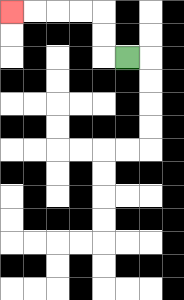{'start': '[5, 2]', 'end': '[0, 0]', 'path_directions': 'L,U,U,L,L,L,L', 'path_coordinates': '[[5, 2], [4, 2], [4, 1], [4, 0], [3, 0], [2, 0], [1, 0], [0, 0]]'}